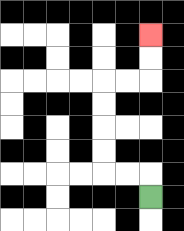{'start': '[6, 8]', 'end': '[6, 1]', 'path_directions': 'U,L,L,U,U,U,U,R,R,U,U', 'path_coordinates': '[[6, 8], [6, 7], [5, 7], [4, 7], [4, 6], [4, 5], [4, 4], [4, 3], [5, 3], [6, 3], [6, 2], [6, 1]]'}